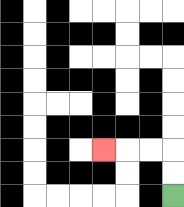{'start': '[7, 8]', 'end': '[4, 6]', 'path_directions': 'U,U,L,L,L', 'path_coordinates': '[[7, 8], [7, 7], [7, 6], [6, 6], [5, 6], [4, 6]]'}